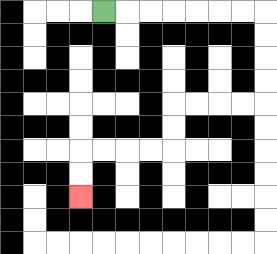{'start': '[4, 0]', 'end': '[3, 8]', 'path_directions': 'R,R,R,R,R,R,R,D,D,D,D,L,L,L,L,D,D,L,L,L,L,D,D', 'path_coordinates': '[[4, 0], [5, 0], [6, 0], [7, 0], [8, 0], [9, 0], [10, 0], [11, 0], [11, 1], [11, 2], [11, 3], [11, 4], [10, 4], [9, 4], [8, 4], [7, 4], [7, 5], [7, 6], [6, 6], [5, 6], [4, 6], [3, 6], [3, 7], [3, 8]]'}